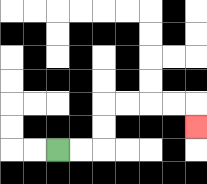{'start': '[2, 6]', 'end': '[8, 5]', 'path_directions': 'R,R,U,U,R,R,R,R,D', 'path_coordinates': '[[2, 6], [3, 6], [4, 6], [4, 5], [4, 4], [5, 4], [6, 4], [7, 4], [8, 4], [8, 5]]'}